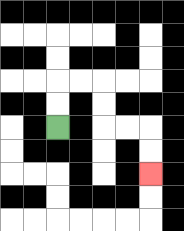{'start': '[2, 5]', 'end': '[6, 7]', 'path_directions': 'U,U,R,R,D,D,R,R,D,D', 'path_coordinates': '[[2, 5], [2, 4], [2, 3], [3, 3], [4, 3], [4, 4], [4, 5], [5, 5], [6, 5], [6, 6], [6, 7]]'}